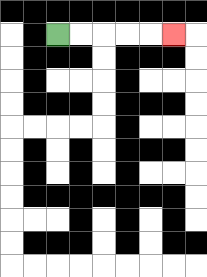{'start': '[2, 1]', 'end': '[7, 1]', 'path_directions': 'R,R,R,R,R', 'path_coordinates': '[[2, 1], [3, 1], [4, 1], [5, 1], [6, 1], [7, 1]]'}